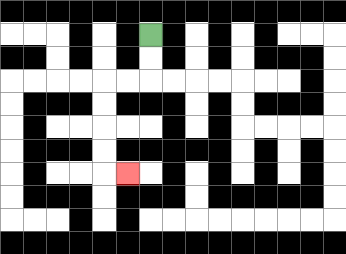{'start': '[6, 1]', 'end': '[5, 7]', 'path_directions': 'D,D,L,L,D,D,D,D,R', 'path_coordinates': '[[6, 1], [6, 2], [6, 3], [5, 3], [4, 3], [4, 4], [4, 5], [4, 6], [4, 7], [5, 7]]'}